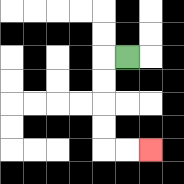{'start': '[5, 2]', 'end': '[6, 6]', 'path_directions': 'L,D,D,D,D,R,R', 'path_coordinates': '[[5, 2], [4, 2], [4, 3], [4, 4], [4, 5], [4, 6], [5, 6], [6, 6]]'}